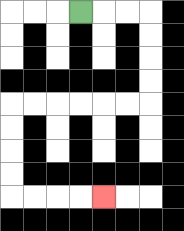{'start': '[3, 0]', 'end': '[4, 8]', 'path_directions': 'R,R,R,D,D,D,D,L,L,L,L,L,L,D,D,D,D,R,R,R,R', 'path_coordinates': '[[3, 0], [4, 0], [5, 0], [6, 0], [6, 1], [6, 2], [6, 3], [6, 4], [5, 4], [4, 4], [3, 4], [2, 4], [1, 4], [0, 4], [0, 5], [0, 6], [0, 7], [0, 8], [1, 8], [2, 8], [3, 8], [4, 8]]'}